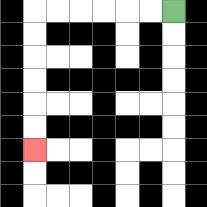{'start': '[7, 0]', 'end': '[1, 6]', 'path_directions': 'L,L,L,L,L,L,D,D,D,D,D,D', 'path_coordinates': '[[7, 0], [6, 0], [5, 0], [4, 0], [3, 0], [2, 0], [1, 0], [1, 1], [1, 2], [1, 3], [1, 4], [1, 5], [1, 6]]'}